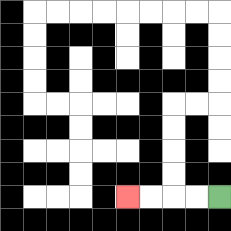{'start': '[9, 8]', 'end': '[5, 8]', 'path_directions': 'L,L,L,L', 'path_coordinates': '[[9, 8], [8, 8], [7, 8], [6, 8], [5, 8]]'}